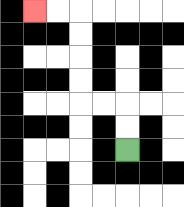{'start': '[5, 6]', 'end': '[1, 0]', 'path_directions': 'U,U,L,L,U,U,U,U,L,L', 'path_coordinates': '[[5, 6], [5, 5], [5, 4], [4, 4], [3, 4], [3, 3], [3, 2], [3, 1], [3, 0], [2, 0], [1, 0]]'}